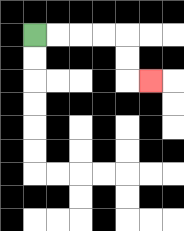{'start': '[1, 1]', 'end': '[6, 3]', 'path_directions': 'R,R,R,R,D,D,R', 'path_coordinates': '[[1, 1], [2, 1], [3, 1], [4, 1], [5, 1], [5, 2], [5, 3], [6, 3]]'}